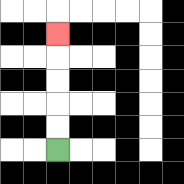{'start': '[2, 6]', 'end': '[2, 1]', 'path_directions': 'U,U,U,U,U', 'path_coordinates': '[[2, 6], [2, 5], [2, 4], [2, 3], [2, 2], [2, 1]]'}